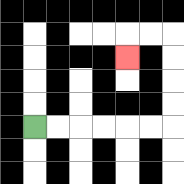{'start': '[1, 5]', 'end': '[5, 2]', 'path_directions': 'R,R,R,R,R,R,U,U,U,U,L,L,D', 'path_coordinates': '[[1, 5], [2, 5], [3, 5], [4, 5], [5, 5], [6, 5], [7, 5], [7, 4], [7, 3], [7, 2], [7, 1], [6, 1], [5, 1], [5, 2]]'}